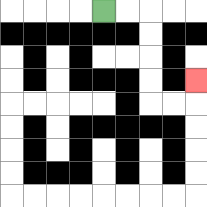{'start': '[4, 0]', 'end': '[8, 3]', 'path_directions': 'R,R,D,D,D,D,R,R,U', 'path_coordinates': '[[4, 0], [5, 0], [6, 0], [6, 1], [6, 2], [6, 3], [6, 4], [7, 4], [8, 4], [8, 3]]'}